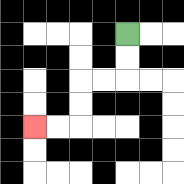{'start': '[5, 1]', 'end': '[1, 5]', 'path_directions': 'D,D,L,L,D,D,L,L', 'path_coordinates': '[[5, 1], [5, 2], [5, 3], [4, 3], [3, 3], [3, 4], [3, 5], [2, 5], [1, 5]]'}